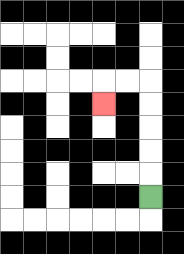{'start': '[6, 8]', 'end': '[4, 4]', 'path_directions': 'U,U,U,U,U,L,L,D', 'path_coordinates': '[[6, 8], [6, 7], [6, 6], [6, 5], [6, 4], [6, 3], [5, 3], [4, 3], [4, 4]]'}